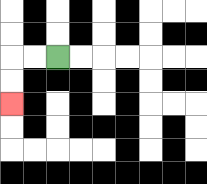{'start': '[2, 2]', 'end': '[0, 4]', 'path_directions': 'L,L,D,D', 'path_coordinates': '[[2, 2], [1, 2], [0, 2], [0, 3], [0, 4]]'}